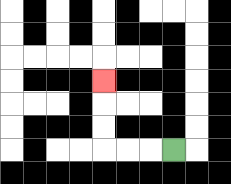{'start': '[7, 6]', 'end': '[4, 3]', 'path_directions': 'L,L,L,U,U,U', 'path_coordinates': '[[7, 6], [6, 6], [5, 6], [4, 6], [4, 5], [4, 4], [4, 3]]'}